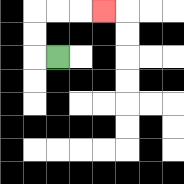{'start': '[2, 2]', 'end': '[4, 0]', 'path_directions': 'L,U,U,R,R,R', 'path_coordinates': '[[2, 2], [1, 2], [1, 1], [1, 0], [2, 0], [3, 0], [4, 0]]'}